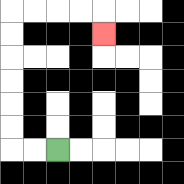{'start': '[2, 6]', 'end': '[4, 1]', 'path_directions': 'L,L,U,U,U,U,U,U,R,R,R,R,D', 'path_coordinates': '[[2, 6], [1, 6], [0, 6], [0, 5], [0, 4], [0, 3], [0, 2], [0, 1], [0, 0], [1, 0], [2, 0], [3, 0], [4, 0], [4, 1]]'}